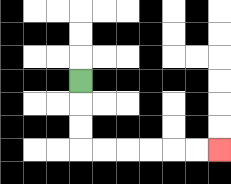{'start': '[3, 3]', 'end': '[9, 6]', 'path_directions': 'D,D,D,R,R,R,R,R,R', 'path_coordinates': '[[3, 3], [3, 4], [3, 5], [3, 6], [4, 6], [5, 6], [6, 6], [7, 6], [8, 6], [9, 6]]'}